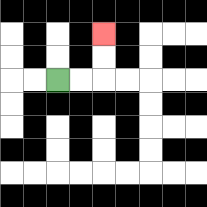{'start': '[2, 3]', 'end': '[4, 1]', 'path_directions': 'R,R,U,U', 'path_coordinates': '[[2, 3], [3, 3], [4, 3], [4, 2], [4, 1]]'}